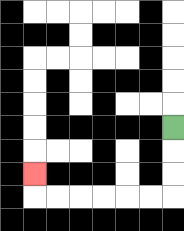{'start': '[7, 5]', 'end': '[1, 7]', 'path_directions': 'D,D,D,L,L,L,L,L,L,U', 'path_coordinates': '[[7, 5], [7, 6], [7, 7], [7, 8], [6, 8], [5, 8], [4, 8], [3, 8], [2, 8], [1, 8], [1, 7]]'}